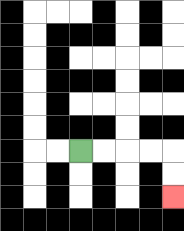{'start': '[3, 6]', 'end': '[7, 8]', 'path_directions': 'R,R,R,R,D,D', 'path_coordinates': '[[3, 6], [4, 6], [5, 6], [6, 6], [7, 6], [7, 7], [7, 8]]'}